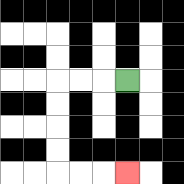{'start': '[5, 3]', 'end': '[5, 7]', 'path_directions': 'L,L,L,D,D,D,D,R,R,R', 'path_coordinates': '[[5, 3], [4, 3], [3, 3], [2, 3], [2, 4], [2, 5], [2, 6], [2, 7], [3, 7], [4, 7], [5, 7]]'}